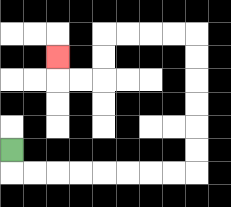{'start': '[0, 6]', 'end': '[2, 2]', 'path_directions': 'D,R,R,R,R,R,R,R,R,U,U,U,U,U,U,L,L,L,L,D,D,L,L,U', 'path_coordinates': '[[0, 6], [0, 7], [1, 7], [2, 7], [3, 7], [4, 7], [5, 7], [6, 7], [7, 7], [8, 7], [8, 6], [8, 5], [8, 4], [8, 3], [8, 2], [8, 1], [7, 1], [6, 1], [5, 1], [4, 1], [4, 2], [4, 3], [3, 3], [2, 3], [2, 2]]'}